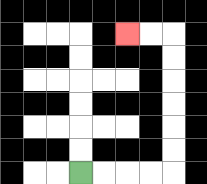{'start': '[3, 7]', 'end': '[5, 1]', 'path_directions': 'R,R,R,R,U,U,U,U,U,U,L,L', 'path_coordinates': '[[3, 7], [4, 7], [5, 7], [6, 7], [7, 7], [7, 6], [7, 5], [7, 4], [7, 3], [7, 2], [7, 1], [6, 1], [5, 1]]'}